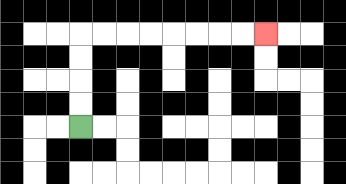{'start': '[3, 5]', 'end': '[11, 1]', 'path_directions': 'U,U,U,U,R,R,R,R,R,R,R,R', 'path_coordinates': '[[3, 5], [3, 4], [3, 3], [3, 2], [3, 1], [4, 1], [5, 1], [6, 1], [7, 1], [8, 1], [9, 1], [10, 1], [11, 1]]'}